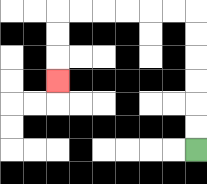{'start': '[8, 6]', 'end': '[2, 3]', 'path_directions': 'U,U,U,U,U,U,L,L,L,L,L,L,D,D,D', 'path_coordinates': '[[8, 6], [8, 5], [8, 4], [8, 3], [8, 2], [8, 1], [8, 0], [7, 0], [6, 0], [5, 0], [4, 0], [3, 0], [2, 0], [2, 1], [2, 2], [2, 3]]'}